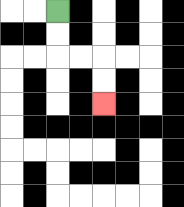{'start': '[2, 0]', 'end': '[4, 4]', 'path_directions': 'D,D,R,R,D,D', 'path_coordinates': '[[2, 0], [2, 1], [2, 2], [3, 2], [4, 2], [4, 3], [4, 4]]'}